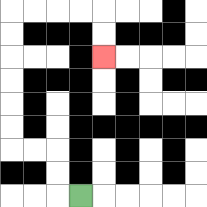{'start': '[3, 8]', 'end': '[4, 2]', 'path_directions': 'L,U,U,L,L,U,U,U,U,U,U,R,R,R,R,D,D', 'path_coordinates': '[[3, 8], [2, 8], [2, 7], [2, 6], [1, 6], [0, 6], [0, 5], [0, 4], [0, 3], [0, 2], [0, 1], [0, 0], [1, 0], [2, 0], [3, 0], [4, 0], [4, 1], [4, 2]]'}